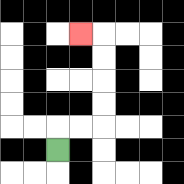{'start': '[2, 6]', 'end': '[3, 1]', 'path_directions': 'U,R,R,U,U,U,U,L', 'path_coordinates': '[[2, 6], [2, 5], [3, 5], [4, 5], [4, 4], [4, 3], [4, 2], [4, 1], [3, 1]]'}